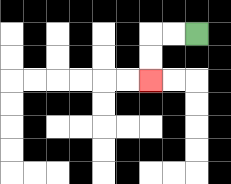{'start': '[8, 1]', 'end': '[6, 3]', 'path_directions': 'L,L,D,D', 'path_coordinates': '[[8, 1], [7, 1], [6, 1], [6, 2], [6, 3]]'}